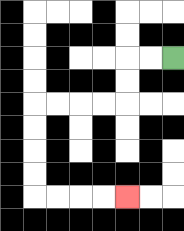{'start': '[7, 2]', 'end': '[5, 8]', 'path_directions': 'L,L,D,D,L,L,L,L,D,D,D,D,R,R,R,R', 'path_coordinates': '[[7, 2], [6, 2], [5, 2], [5, 3], [5, 4], [4, 4], [3, 4], [2, 4], [1, 4], [1, 5], [1, 6], [1, 7], [1, 8], [2, 8], [3, 8], [4, 8], [5, 8]]'}